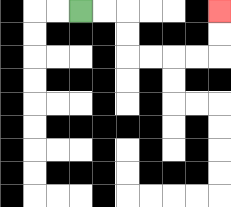{'start': '[3, 0]', 'end': '[9, 0]', 'path_directions': 'R,R,D,D,R,R,R,R,U,U', 'path_coordinates': '[[3, 0], [4, 0], [5, 0], [5, 1], [5, 2], [6, 2], [7, 2], [8, 2], [9, 2], [9, 1], [9, 0]]'}